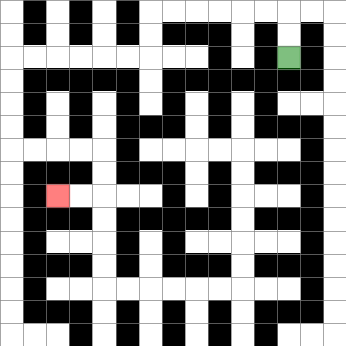{'start': '[12, 2]', 'end': '[2, 8]', 'path_directions': 'U,U,L,L,L,L,L,L,D,D,L,L,L,L,L,L,D,D,D,D,R,R,R,R,D,D,L,L', 'path_coordinates': '[[12, 2], [12, 1], [12, 0], [11, 0], [10, 0], [9, 0], [8, 0], [7, 0], [6, 0], [6, 1], [6, 2], [5, 2], [4, 2], [3, 2], [2, 2], [1, 2], [0, 2], [0, 3], [0, 4], [0, 5], [0, 6], [1, 6], [2, 6], [3, 6], [4, 6], [4, 7], [4, 8], [3, 8], [2, 8]]'}